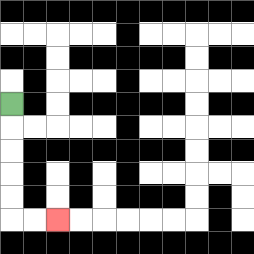{'start': '[0, 4]', 'end': '[2, 9]', 'path_directions': 'D,D,D,D,D,R,R', 'path_coordinates': '[[0, 4], [0, 5], [0, 6], [0, 7], [0, 8], [0, 9], [1, 9], [2, 9]]'}